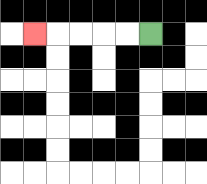{'start': '[6, 1]', 'end': '[1, 1]', 'path_directions': 'L,L,L,L,L', 'path_coordinates': '[[6, 1], [5, 1], [4, 1], [3, 1], [2, 1], [1, 1]]'}